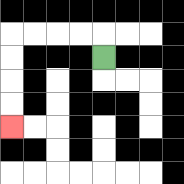{'start': '[4, 2]', 'end': '[0, 5]', 'path_directions': 'U,L,L,L,L,D,D,D,D', 'path_coordinates': '[[4, 2], [4, 1], [3, 1], [2, 1], [1, 1], [0, 1], [0, 2], [0, 3], [0, 4], [0, 5]]'}